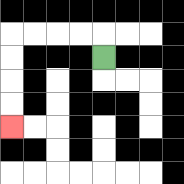{'start': '[4, 2]', 'end': '[0, 5]', 'path_directions': 'U,L,L,L,L,D,D,D,D', 'path_coordinates': '[[4, 2], [4, 1], [3, 1], [2, 1], [1, 1], [0, 1], [0, 2], [0, 3], [0, 4], [0, 5]]'}